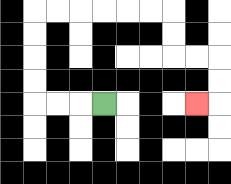{'start': '[4, 4]', 'end': '[8, 4]', 'path_directions': 'L,L,L,U,U,U,U,R,R,R,R,R,R,D,D,R,R,D,D,L', 'path_coordinates': '[[4, 4], [3, 4], [2, 4], [1, 4], [1, 3], [1, 2], [1, 1], [1, 0], [2, 0], [3, 0], [4, 0], [5, 0], [6, 0], [7, 0], [7, 1], [7, 2], [8, 2], [9, 2], [9, 3], [9, 4], [8, 4]]'}